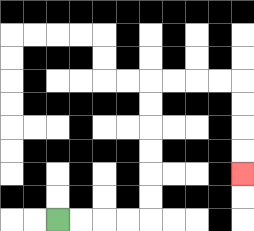{'start': '[2, 9]', 'end': '[10, 7]', 'path_directions': 'R,R,R,R,U,U,U,U,U,U,R,R,R,R,D,D,D,D', 'path_coordinates': '[[2, 9], [3, 9], [4, 9], [5, 9], [6, 9], [6, 8], [6, 7], [6, 6], [6, 5], [6, 4], [6, 3], [7, 3], [8, 3], [9, 3], [10, 3], [10, 4], [10, 5], [10, 6], [10, 7]]'}